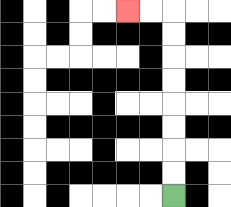{'start': '[7, 8]', 'end': '[5, 0]', 'path_directions': 'U,U,U,U,U,U,U,U,L,L', 'path_coordinates': '[[7, 8], [7, 7], [7, 6], [7, 5], [7, 4], [7, 3], [7, 2], [7, 1], [7, 0], [6, 0], [5, 0]]'}